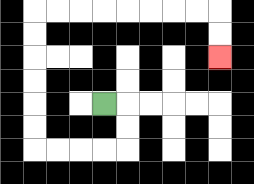{'start': '[4, 4]', 'end': '[9, 2]', 'path_directions': 'R,D,D,L,L,L,L,U,U,U,U,U,U,R,R,R,R,R,R,R,R,D,D', 'path_coordinates': '[[4, 4], [5, 4], [5, 5], [5, 6], [4, 6], [3, 6], [2, 6], [1, 6], [1, 5], [1, 4], [1, 3], [1, 2], [1, 1], [1, 0], [2, 0], [3, 0], [4, 0], [5, 0], [6, 0], [7, 0], [8, 0], [9, 0], [9, 1], [9, 2]]'}